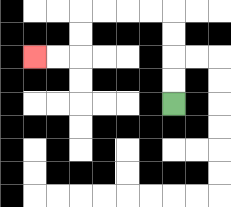{'start': '[7, 4]', 'end': '[1, 2]', 'path_directions': 'U,U,U,U,L,L,L,L,D,D,L,L', 'path_coordinates': '[[7, 4], [7, 3], [7, 2], [7, 1], [7, 0], [6, 0], [5, 0], [4, 0], [3, 0], [3, 1], [3, 2], [2, 2], [1, 2]]'}